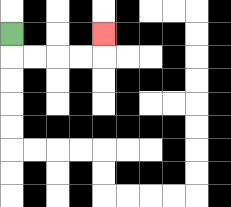{'start': '[0, 1]', 'end': '[4, 1]', 'path_directions': 'D,R,R,R,R,U', 'path_coordinates': '[[0, 1], [0, 2], [1, 2], [2, 2], [3, 2], [4, 2], [4, 1]]'}